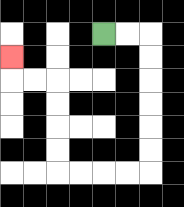{'start': '[4, 1]', 'end': '[0, 2]', 'path_directions': 'R,R,D,D,D,D,D,D,L,L,L,L,U,U,U,U,L,L,U', 'path_coordinates': '[[4, 1], [5, 1], [6, 1], [6, 2], [6, 3], [6, 4], [6, 5], [6, 6], [6, 7], [5, 7], [4, 7], [3, 7], [2, 7], [2, 6], [2, 5], [2, 4], [2, 3], [1, 3], [0, 3], [0, 2]]'}